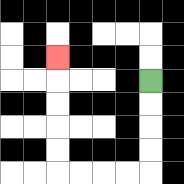{'start': '[6, 3]', 'end': '[2, 2]', 'path_directions': 'D,D,D,D,L,L,L,L,U,U,U,U,U', 'path_coordinates': '[[6, 3], [6, 4], [6, 5], [6, 6], [6, 7], [5, 7], [4, 7], [3, 7], [2, 7], [2, 6], [2, 5], [2, 4], [2, 3], [2, 2]]'}